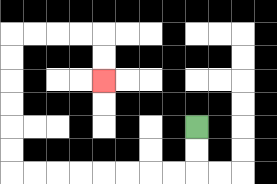{'start': '[8, 5]', 'end': '[4, 3]', 'path_directions': 'D,D,L,L,L,L,L,L,L,L,U,U,U,U,U,U,R,R,R,R,D,D', 'path_coordinates': '[[8, 5], [8, 6], [8, 7], [7, 7], [6, 7], [5, 7], [4, 7], [3, 7], [2, 7], [1, 7], [0, 7], [0, 6], [0, 5], [0, 4], [0, 3], [0, 2], [0, 1], [1, 1], [2, 1], [3, 1], [4, 1], [4, 2], [4, 3]]'}